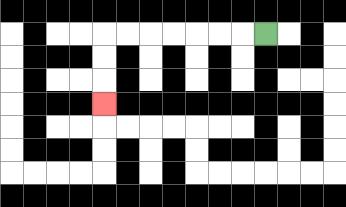{'start': '[11, 1]', 'end': '[4, 4]', 'path_directions': 'L,L,L,L,L,L,L,D,D,D', 'path_coordinates': '[[11, 1], [10, 1], [9, 1], [8, 1], [7, 1], [6, 1], [5, 1], [4, 1], [4, 2], [4, 3], [4, 4]]'}